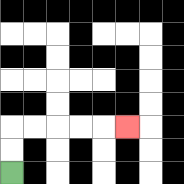{'start': '[0, 7]', 'end': '[5, 5]', 'path_directions': 'U,U,R,R,R,R,R', 'path_coordinates': '[[0, 7], [0, 6], [0, 5], [1, 5], [2, 5], [3, 5], [4, 5], [5, 5]]'}